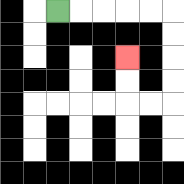{'start': '[2, 0]', 'end': '[5, 2]', 'path_directions': 'R,R,R,R,R,D,D,D,D,L,L,U,U', 'path_coordinates': '[[2, 0], [3, 0], [4, 0], [5, 0], [6, 0], [7, 0], [7, 1], [7, 2], [7, 3], [7, 4], [6, 4], [5, 4], [5, 3], [5, 2]]'}